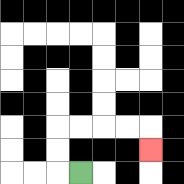{'start': '[3, 7]', 'end': '[6, 6]', 'path_directions': 'L,U,U,R,R,R,R,D', 'path_coordinates': '[[3, 7], [2, 7], [2, 6], [2, 5], [3, 5], [4, 5], [5, 5], [6, 5], [6, 6]]'}